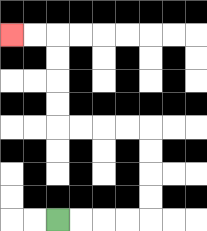{'start': '[2, 9]', 'end': '[0, 1]', 'path_directions': 'R,R,R,R,U,U,U,U,L,L,L,L,U,U,U,U,L,L', 'path_coordinates': '[[2, 9], [3, 9], [4, 9], [5, 9], [6, 9], [6, 8], [6, 7], [6, 6], [6, 5], [5, 5], [4, 5], [3, 5], [2, 5], [2, 4], [2, 3], [2, 2], [2, 1], [1, 1], [0, 1]]'}